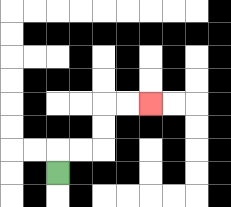{'start': '[2, 7]', 'end': '[6, 4]', 'path_directions': 'U,R,R,U,U,R,R', 'path_coordinates': '[[2, 7], [2, 6], [3, 6], [4, 6], [4, 5], [4, 4], [5, 4], [6, 4]]'}